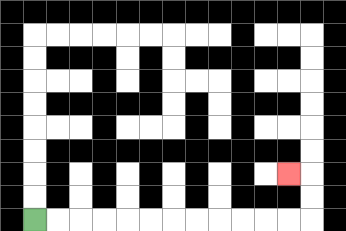{'start': '[1, 9]', 'end': '[12, 7]', 'path_directions': 'R,R,R,R,R,R,R,R,R,R,R,R,U,U,L', 'path_coordinates': '[[1, 9], [2, 9], [3, 9], [4, 9], [5, 9], [6, 9], [7, 9], [8, 9], [9, 9], [10, 9], [11, 9], [12, 9], [13, 9], [13, 8], [13, 7], [12, 7]]'}